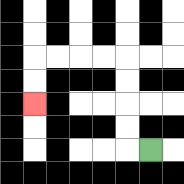{'start': '[6, 6]', 'end': '[1, 4]', 'path_directions': 'L,U,U,U,U,L,L,L,L,D,D', 'path_coordinates': '[[6, 6], [5, 6], [5, 5], [5, 4], [5, 3], [5, 2], [4, 2], [3, 2], [2, 2], [1, 2], [1, 3], [1, 4]]'}